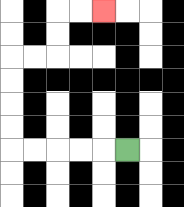{'start': '[5, 6]', 'end': '[4, 0]', 'path_directions': 'L,L,L,L,L,U,U,U,U,R,R,U,U,R,R', 'path_coordinates': '[[5, 6], [4, 6], [3, 6], [2, 6], [1, 6], [0, 6], [0, 5], [0, 4], [0, 3], [0, 2], [1, 2], [2, 2], [2, 1], [2, 0], [3, 0], [4, 0]]'}